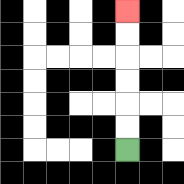{'start': '[5, 6]', 'end': '[5, 0]', 'path_directions': 'U,U,U,U,U,U', 'path_coordinates': '[[5, 6], [5, 5], [5, 4], [5, 3], [5, 2], [5, 1], [5, 0]]'}